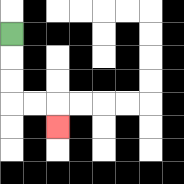{'start': '[0, 1]', 'end': '[2, 5]', 'path_directions': 'D,D,D,R,R,D', 'path_coordinates': '[[0, 1], [0, 2], [0, 3], [0, 4], [1, 4], [2, 4], [2, 5]]'}